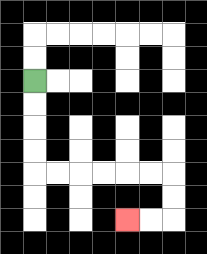{'start': '[1, 3]', 'end': '[5, 9]', 'path_directions': 'D,D,D,D,R,R,R,R,R,R,D,D,L,L', 'path_coordinates': '[[1, 3], [1, 4], [1, 5], [1, 6], [1, 7], [2, 7], [3, 7], [4, 7], [5, 7], [6, 7], [7, 7], [7, 8], [7, 9], [6, 9], [5, 9]]'}